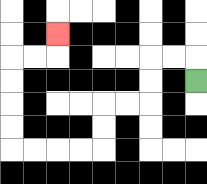{'start': '[8, 3]', 'end': '[2, 1]', 'path_directions': 'U,L,L,D,D,L,L,D,D,L,L,L,L,U,U,U,U,R,R,U', 'path_coordinates': '[[8, 3], [8, 2], [7, 2], [6, 2], [6, 3], [6, 4], [5, 4], [4, 4], [4, 5], [4, 6], [3, 6], [2, 6], [1, 6], [0, 6], [0, 5], [0, 4], [0, 3], [0, 2], [1, 2], [2, 2], [2, 1]]'}